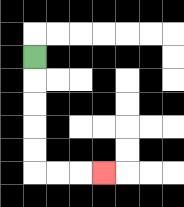{'start': '[1, 2]', 'end': '[4, 7]', 'path_directions': 'D,D,D,D,D,R,R,R', 'path_coordinates': '[[1, 2], [1, 3], [1, 4], [1, 5], [1, 6], [1, 7], [2, 7], [3, 7], [4, 7]]'}